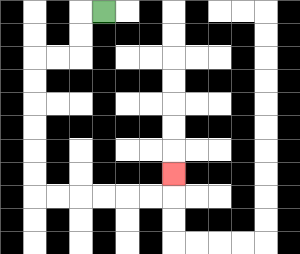{'start': '[4, 0]', 'end': '[7, 7]', 'path_directions': 'L,D,D,L,L,D,D,D,D,D,D,R,R,R,R,R,R,U', 'path_coordinates': '[[4, 0], [3, 0], [3, 1], [3, 2], [2, 2], [1, 2], [1, 3], [1, 4], [1, 5], [1, 6], [1, 7], [1, 8], [2, 8], [3, 8], [4, 8], [5, 8], [6, 8], [7, 8], [7, 7]]'}